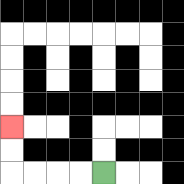{'start': '[4, 7]', 'end': '[0, 5]', 'path_directions': 'L,L,L,L,U,U', 'path_coordinates': '[[4, 7], [3, 7], [2, 7], [1, 7], [0, 7], [0, 6], [0, 5]]'}